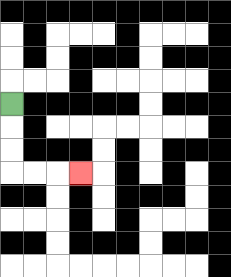{'start': '[0, 4]', 'end': '[3, 7]', 'path_directions': 'D,D,D,R,R,R', 'path_coordinates': '[[0, 4], [0, 5], [0, 6], [0, 7], [1, 7], [2, 7], [3, 7]]'}